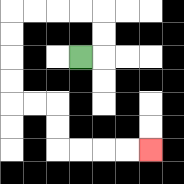{'start': '[3, 2]', 'end': '[6, 6]', 'path_directions': 'R,U,U,L,L,L,L,D,D,D,D,R,R,D,D,R,R,R,R', 'path_coordinates': '[[3, 2], [4, 2], [4, 1], [4, 0], [3, 0], [2, 0], [1, 0], [0, 0], [0, 1], [0, 2], [0, 3], [0, 4], [1, 4], [2, 4], [2, 5], [2, 6], [3, 6], [4, 6], [5, 6], [6, 6]]'}